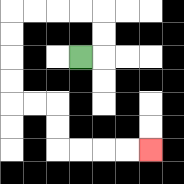{'start': '[3, 2]', 'end': '[6, 6]', 'path_directions': 'R,U,U,L,L,L,L,D,D,D,D,R,R,D,D,R,R,R,R', 'path_coordinates': '[[3, 2], [4, 2], [4, 1], [4, 0], [3, 0], [2, 0], [1, 0], [0, 0], [0, 1], [0, 2], [0, 3], [0, 4], [1, 4], [2, 4], [2, 5], [2, 6], [3, 6], [4, 6], [5, 6], [6, 6]]'}